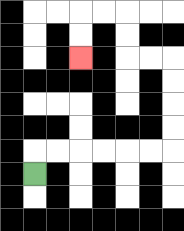{'start': '[1, 7]', 'end': '[3, 2]', 'path_directions': 'U,R,R,R,R,R,R,U,U,U,U,L,L,U,U,L,L,D,D', 'path_coordinates': '[[1, 7], [1, 6], [2, 6], [3, 6], [4, 6], [5, 6], [6, 6], [7, 6], [7, 5], [7, 4], [7, 3], [7, 2], [6, 2], [5, 2], [5, 1], [5, 0], [4, 0], [3, 0], [3, 1], [3, 2]]'}